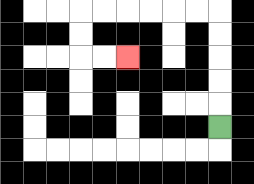{'start': '[9, 5]', 'end': '[5, 2]', 'path_directions': 'U,U,U,U,U,L,L,L,L,L,L,D,D,R,R', 'path_coordinates': '[[9, 5], [9, 4], [9, 3], [9, 2], [9, 1], [9, 0], [8, 0], [7, 0], [6, 0], [5, 0], [4, 0], [3, 0], [3, 1], [3, 2], [4, 2], [5, 2]]'}